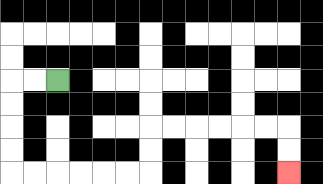{'start': '[2, 3]', 'end': '[12, 7]', 'path_directions': 'L,L,D,D,D,D,R,R,R,R,R,R,U,U,R,R,R,R,R,R,D,D', 'path_coordinates': '[[2, 3], [1, 3], [0, 3], [0, 4], [0, 5], [0, 6], [0, 7], [1, 7], [2, 7], [3, 7], [4, 7], [5, 7], [6, 7], [6, 6], [6, 5], [7, 5], [8, 5], [9, 5], [10, 5], [11, 5], [12, 5], [12, 6], [12, 7]]'}